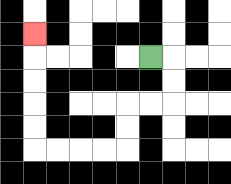{'start': '[6, 2]', 'end': '[1, 1]', 'path_directions': 'R,D,D,L,L,D,D,L,L,L,L,U,U,U,U,U', 'path_coordinates': '[[6, 2], [7, 2], [7, 3], [7, 4], [6, 4], [5, 4], [5, 5], [5, 6], [4, 6], [3, 6], [2, 6], [1, 6], [1, 5], [1, 4], [1, 3], [1, 2], [1, 1]]'}